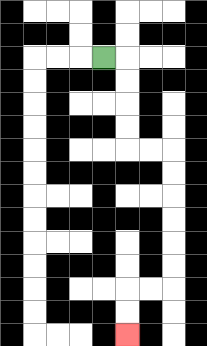{'start': '[4, 2]', 'end': '[5, 14]', 'path_directions': 'R,D,D,D,D,R,R,D,D,D,D,D,D,L,L,D,D', 'path_coordinates': '[[4, 2], [5, 2], [5, 3], [5, 4], [5, 5], [5, 6], [6, 6], [7, 6], [7, 7], [7, 8], [7, 9], [7, 10], [7, 11], [7, 12], [6, 12], [5, 12], [5, 13], [5, 14]]'}